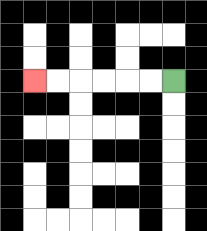{'start': '[7, 3]', 'end': '[1, 3]', 'path_directions': 'L,L,L,L,L,L', 'path_coordinates': '[[7, 3], [6, 3], [5, 3], [4, 3], [3, 3], [2, 3], [1, 3]]'}